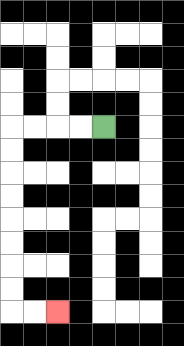{'start': '[4, 5]', 'end': '[2, 13]', 'path_directions': 'L,L,L,L,D,D,D,D,D,D,D,D,R,R', 'path_coordinates': '[[4, 5], [3, 5], [2, 5], [1, 5], [0, 5], [0, 6], [0, 7], [0, 8], [0, 9], [0, 10], [0, 11], [0, 12], [0, 13], [1, 13], [2, 13]]'}